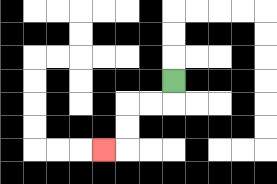{'start': '[7, 3]', 'end': '[4, 6]', 'path_directions': 'D,L,L,D,D,L', 'path_coordinates': '[[7, 3], [7, 4], [6, 4], [5, 4], [5, 5], [5, 6], [4, 6]]'}